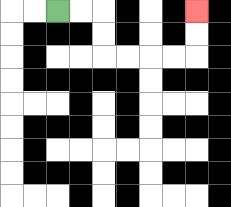{'start': '[2, 0]', 'end': '[8, 0]', 'path_directions': 'R,R,D,D,R,R,R,R,U,U', 'path_coordinates': '[[2, 0], [3, 0], [4, 0], [4, 1], [4, 2], [5, 2], [6, 2], [7, 2], [8, 2], [8, 1], [8, 0]]'}